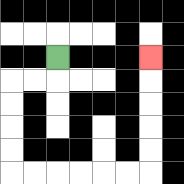{'start': '[2, 2]', 'end': '[6, 2]', 'path_directions': 'D,L,L,D,D,D,D,R,R,R,R,R,R,U,U,U,U,U', 'path_coordinates': '[[2, 2], [2, 3], [1, 3], [0, 3], [0, 4], [0, 5], [0, 6], [0, 7], [1, 7], [2, 7], [3, 7], [4, 7], [5, 7], [6, 7], [6, 6], [6, 5], [6, 4], [6, 3], [6, 2]]'}